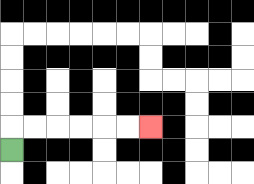{'start': '[0, 6]', 'end': '[6, 5]', 'path_directions': 'U,R,R,R,R,R,R', 'path_coordinates': '[[0, 6], [0, 5], [1, 5], [2, 5], [3, 5], [4, 5], [5, 5], [6, 5]]'}